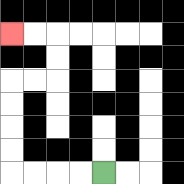{'start': '[4, 7]', 'end': '[0, 1]', 'path_directions': 'L,L,L,L,U,U,U,U,R,R,U,U,L,L', 'path_coordinates': '[[4, 7], [3, 7], [2, 7], [1, 7], [0, 7], [0, 6], [0, 5], [0, 4], [0, 3], [1, 3], [2, 3], [2, 2], [2, 1], [1, 1], [0, 1]]'}